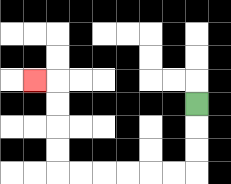{'start': '[8, 4]', 'end': '[1, 3]', 'path_directions': 'D,D,D,L,L,L,L,L,L,U,U,U,U,L', 'path_coordinates': '[[8, 4], [8, 5], [8, 6], [8, 7], [7, 7], [6, 7], [5, 7], [4, 7], [3, 7], [2, 7], [2, 6], [2, 5], [2, 4], [2, 3], [1, 3]]'}